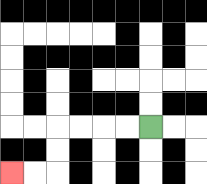{'start': '[6, 5]', 'end': '[0, 7]', 'path_directions': 'L,L,L,L,D,D,L,L', 'path_coordinates': '[[6, 5], [5, 5], [4, 5], [3, 5], [2, 5], [2, 6], [2, 7], [1, 7], [0, 7]]'}